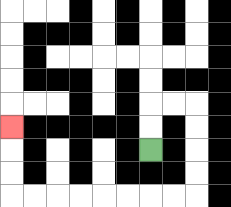{'start': '[6, 6]', 'end': '[0, 5]', 'path_directions': 'U,U,R,R,D,D,D,D,L,L,L,L,L,L,L,L,U,U,U', 'path_coordinates': '[[6, 6], [6, 5], [6, 4], [7, 4], [8, 4], [8, 5], [8, 6], [8, 7], [8, 8], [7, 8], [6, 8], [5, 8], [4, 8], [3, 8], [2, 8], [1, 8], [0, 8], [0, 7], [0, 6], [0, 5]]'}